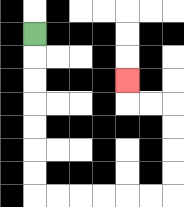{'start': '[1, 1]', 'end': '[5, 3]', 'path_directions': 'D,D,D,D,D,D,D,R,R,R,R,R,R,U,U,U,U,L,L,U', 'path_coordinates': '[[1, 1], [1, 2], [1, 3], [1, 4], [1, 5], [1, 6], [1, 7], [1, 8], [2, 8], [3, 8], [4, 8], [5, 8], [6, 8], [7, 8], [7, 7], [7, 6], [7, 5], [7, 4], [6, 4], [5, 4], [5, 3]]'}